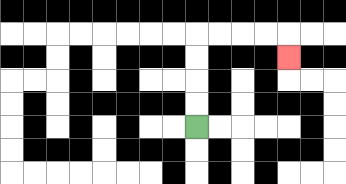{'start': '[8, 5]', 'end': '[12, 2]', 'path_directions': 'U,U,U,U,R,R,R,R,D', 'path_coordinates': '[[8, 5], [8, 4], [8, 3], [8, 2], [8, 1], [9, 1], [10, 1], [11, 1], [12, 1], [12, 2]]'}